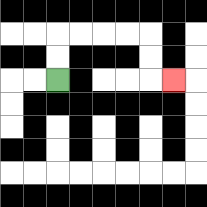{'start': '[2, 3]', 'end': '[7, 3]', 'path_directions': 'U,U,R,R,R,R,D,D,R', 'path_coordinates': '[[2, 3], [2, 2], [2, 1], [3, 1], [4, 1], [5, 1], [6, 1], [6, 2], [6, 3], [7, 3]]'}